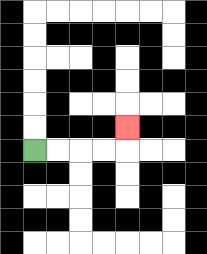{'start': '[1, 6]', 'end': '[5, 5]', 'path_directions': 'R,R,R,R,U', 'path_coordinates': '[[1, 6], [2, 6], [3, 6], [4, 6], [5, 6], [5, 5]]'}